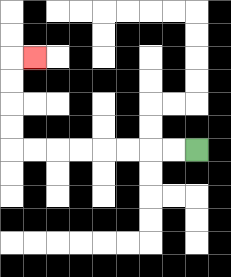{'start': '[8, 6]', 'end': '[1, 2]', 'path_directions': 'L,L,L,L,L,L,L,L,U,U,U,U,R', 'path_coordinates': '[[8, 6], [7, 6], [6, 6], [5, 6], [4, 6], [3, 6], [2, 6], [1, 6], [0, 6], [0, 5], [0, 4], [0, 3], [0, 2], [1, 2]]'}